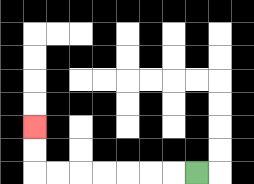{'start': '[8, 7]', 'end': '[1, 5]', 'path_directions': 'L,L,L,L,L,L,L,U,U', 'path_coordinates': '[[8, 7], [7, 7], [6, 7], [5, 7], [4, 7], [3, 7], [2, 7], [1, 7], [1, 6], [1, 5]]'}